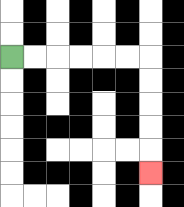{'start': '[0, 2]', 'end': '[6, 7]', 'path_directions': 'R,R,R,R,R,R,D,D,D,D,D', 'path_coordinates': '[[0, 2], [1, 2], [2, 2], [3, 2], [4, 2], [5, 2], [6, 2], [6, 3], [6, 4], [6, 5], [6, 6], [6, 7]]'}